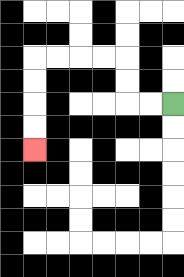{'start': '[7, 4]', 'end': '[1, 6]', 'path_directions': 'L,L,U,U,L,L,L,L,D,D,D,D', 'path_coordinates': '[[7, 4], [6, 4], [5, 4], [5, 3], [5, 2], [4, 2], [3, 2], [2, 2], [1, 2], [1, 3], [1, 4], [1, 5], [1, 6]]'}